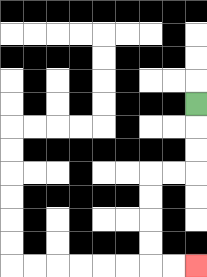{'start': '[8, 4]', 'end': '[8, 11]', 'path_directions': 'D,D,D,L,L,D,D,D,D,R,R', 'path_coordinates': '[[8, 4], [8, 5], [8, 6], [8, 7], [7, 7], [6, 7], [6, 8], [6, 9], [6, 10], [6, 11], [7, 11], [8, 11]]'}